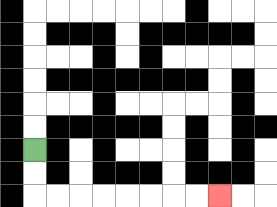{'start': '[1, 6]', 'end': '[9, 8]', 'path_directions': 'D,D,R,R,R,R,R,R,R,R', 'path_coordinates': '[[1, 6], [1, 7], [1, 8], [2, 8], [3, 8], [4, 8], [5, 8], [6, 8], [7, 8], [8, 8], [9, 8]]'}